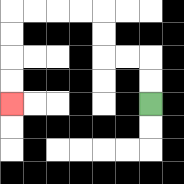{'start': '[6, 4]', 'end': '[0, 4]', 'path_directions': 'U,U,L,L,U,U,L,L,L,L,D,D,D,D', 'path_coordinates': '[[6, 4], [6, 3], [6, 2], [5, 2], [4, 2], [4, 1], [4, 0], [3, 0], [2, 0], [1, 0], [0, 0], [0, 1], [0, 2], [0, 3], [0, 4]]'}